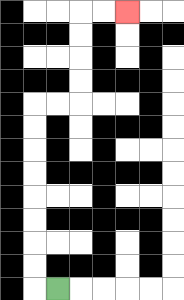{'start': '[2, 12]', 'end': '[5, 0]', 'path_directions': 'L,U,U,U,U,U,U,U,U,R,R,U,U,U,U,R,R', 'path_coordinates': '[[2, 12], [1, 12], [1, 11], [1, 10], [1, 9], [1, 8], [1, 7], [1, 6], [1, 5], [1, 4], [2, 4], [3, 4], [3, 3], [3, 2], [3, 1], [3, 0], [4, 0], [5, 0]]'}